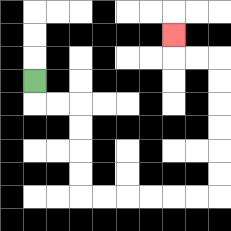{'start': '[1, 3]', 'end': '[7, 1]', 'path_directions': 'D,R,R,D,D,D,D,R,R,R,R,R,R,U,U,U,U,U,U,L,L,U', 'path_coordinates': '[[1, 3], [1, 4], [2, 4], [3, 4], [3, 5], [3, 6], [3, 7], [3, 8], [4, 8], [5, 8], [6, 8], [7, 8], [8, 8], [9, 8], [9, 7], [9, 6], [9, 5], [9, 4], [9, 3], [9, 2], [8, 2], [7, 2], [7, 1]]'}